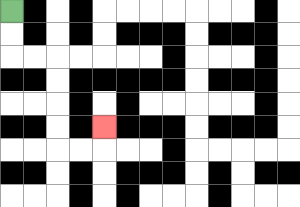{'start': '[0, 0]', 'end': '[4, 5]', 'path_directions': 'D,D,R,R,D,D,D,D,R,R,U', 'path_coordinates': '[[0, 0], [0, 1], [0, 2], [1, 2], [2, 2], [2, 3], [2, 4], [2, 5], [2, 6], [3, 6], [4, 6], [4, 5]]'}